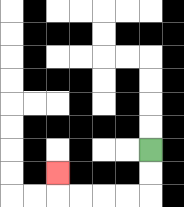{'start': '[6, 6]', 'end': '[2, 7]', 'path_directions': 'D,D,L,L,L,L,U', 'path_coordinates': '[[6, 6], [6, 7], [6, 8], [5, 8], [4, 8], [3, 8], [2, 8], [2, 7]]'}